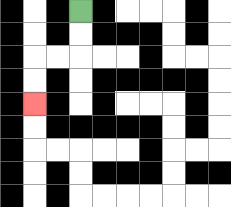{'start': '[3, 0]', 'end': '[1, 4]', 'path_directions': 'D,D,L,L,D,D', 'path_coordinates': '[[3, 0], [3, 1], [3, 2], [2, 2], [1, 2], [1, 3], [1, 4]]'}